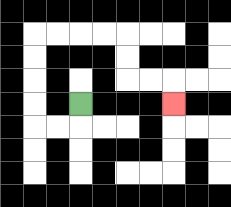{'start': '[3, 4]', 'end': '[7, 4]', 'path_directions': 'D,L,L,U,U,U,U,R,R,R,R,D,D,R,R,D', 'path_coordinates': '[[3, 4], [3, 5], [2, 5], [1, 5], [1, 4], [1, 3], [1, 2], [1, 1], [2, 1], [3, 1], [4, 1], [5, 1], [5, 2], [5, 3], [6, 3], [7, 3], [7, 4]]'}